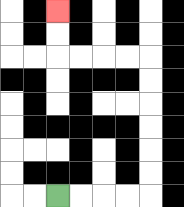{'start': '[2, 8]', 'end': '[2, 0]', 'path_directions': 'R,R,R,R,U,U,U,U,U,U,L,L,L,L,U,U', 'path_coordinates': '[[2, 8], [3, 8], [4, 8], [5, 8], [6, 8], [6, 7], [6, 6], [6, 5], [6, 4], [6, 3], [6, 2], [5, 2], [4, 2], [3, 2], [2, 2], [2, 1], [2, 0]]'}